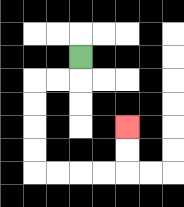{'start': '[3, 2]', 'end': '[5, 5]', 'path_directions': 'D,L,L,D,D,D,D,R,R,R,R,U,U', 'path_coordinates': '[[3, 2], [3, 3], [2, 3], [1, 3], [1, 4], [1, 5], [1, 6], [1, 7], [2, 7], [3, 7], [4, 7], [5, 7], [5, 6], [5, 5]]'}